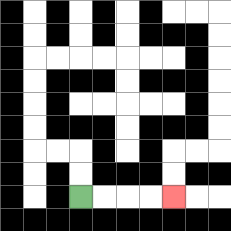{'start': '[3, 8]', 'end': '[7, 8]', 'path_directions': 'R,R,R,R', 'path_coordinates': '[[3, 8], [4, 8], [5, 8], [6, 8], [7, 8]]'}